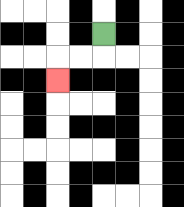{'start': '[4, 1]', 'end': '[2, 3]', 'path_directions': 'D,L,L,D', 'path_coordinates': '[[4, 1], [4, 2], [3, 2], [2, 2], [2, 3]]'}